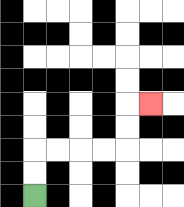{'start': '[1, 8]', 'end': '[6, 4]', 'path_directions': 'U,U,R,R,R,R,U,U,R', 'path_coordinates': '[[1, 8], [1, 7], [1, 6], [2, 6], [3, 6], [4, 6], [5, 6], [5, 5], [5, 4], [6, 4]]'}